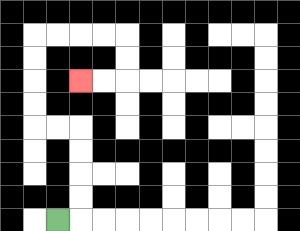{'start': '[2, 9]', 'end': '[3, 3]', 'path_directions': 'R,U,U,U,U,L,L,U,U,U,U,R,R,R,R,D,D,L,L', 'path_coordinates': '[[2, 9], [3, 9], [3, 8], [3, 7], [3, 6], [3, 5], [2, 5], [1, 5], [1, 4], [1, 3], [1, 2], [1, 1], [2, 1], [3, 1], [4, 1], [5, 1], [5, 2], [5, 3], [4, 3], [3, 3]]'}